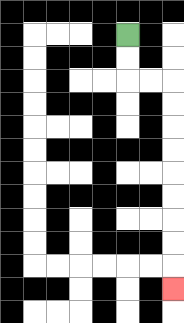{'start': '[5, 1]', 'end': '[7, 12]', 'path_directions': 'D,D,R,R,D,D,D,D,D,D,D,D,D', 'path_coordinates': '[[5, 1], [5, 2], [5, 3], [6, 3], [7, 3], [7, 4], [7, 5], [7, 6], [7, 7], [7, 8], [7, 9], [7, 10], [7, 11], [7, 12]]'}